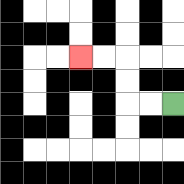{'start': '[7, 4]', 'end': '[3, 2]', 'path_directions': 'L,L,U,U,L,L', 'path_coordinates': '[[7, 4], [6, 4], [5, 4], [5, 3], [5, 2], [4, 2], [3, 2]]'}